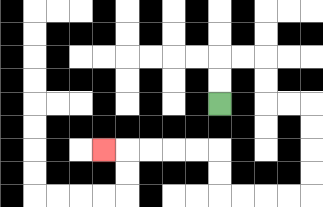{'start': '[9, 4]', 'end': '[4, 6]', 'path_directions': 'U,U,R,R,D,D,R,R,D,D,D,D,L,L,L,L,U,U,L,L,L,L,L', 'path_coordinates': '[[9, 4], [9, 3], [9, 2], [10, 2], [11, 2], [11, 3], [11, 4], [12, 4], [13, 4], [13, 5], [13, 6], [13, 7], [13, 8], [12, 8], [11, 8], [10, 8], [9, 8], [9, 7], [9, 6], [8, 6], [7, 6], [6, 6], [5, 6], [4, 6]]'}